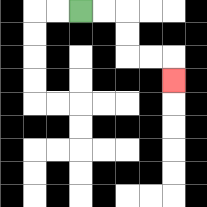{'start': '[3, 0]', 'end': '[7, 3]', 'path_directions': 'R,R,D,D,R,R,D', 'path_coordinates': '[[3, 0], [4, 0], [5, 0], [5, 1], [5, 2], [6, 2], [7, 2], [7, 3]]'}